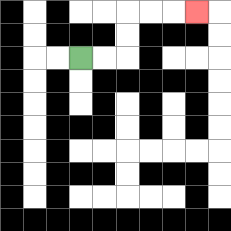{'start': '[3, 2]', 'end': '[8, 0]', 'path_directions': 'R,R,U,U,R,R,R', 'path_coordinates': '[[3, 2], [4, 2], [5, 2], [5, 1], [5, 0], [6, 0], [7, 0], [8, 0]]'}